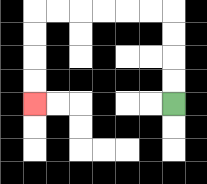{'start': '[7, 4]', 'end': '[1, 4]', 'path_directions': 'U,U,U,U,L,L,L,L,L,L,D,D,D,D', 'path_coordinates': '[[7, 4], [7, 3], [7, 2], [7, 1], [7, 0], [6, 0], [5, 0], [4, 0], [3, 0], [2, 0], [1, 0], [1, 1], [1, 2], [1, 3], [1, 4]]'}